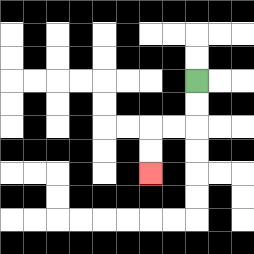{'start': '[8, 3]', 'end': '[6, 7]', 'path_directions': 'D,D,L,L,D,D', 'path_coordinates': '[[8, 3], [8, 4], [8, 5], [7, 5], [6, 5], [6, 6], [6, 7]]'}